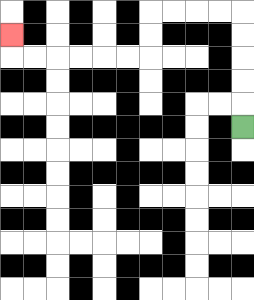{'start': '[10, 5]', 'end': '[0, 1]', 'path_directions': 'U,U,U,U,U,L,L,L,L,D,D,L,L,L,L,L,L,U', 'path_coordinates': '[[10, 5], [10, 4], [10, 3], [10, 2], [10, 1], [10, 0], [9, 0], [8, 0], [7, 0], [6, 0], [6, 1], [6, 2], [5, 2], [4, 2], [3, 2], [2, 2], [1, 2], [0, 2], [0, 1]]'}